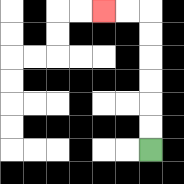{'start': '[6, 6]', 'end': '[4, 0]', 'path_directions': 'U,U,U,U,U,U,L,L', 'path_coordinates': '[[6, 6], [6, 5], [6, 4], [6, 3], [6, 2], [6, 1], [6, 0], [5, 0], [4, 0]]'}